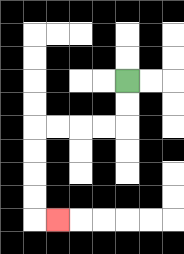{'start': '[5, 3]', 'end': '[2, 9]', 'path_directions': 'D,D,L,L,L,L,D,D,D,D,R', 'path_coordinates': '[[5, 3], [5, 4], [5, 5], [4, 5], [3, 5], [2, 5], [1, 5], [1, 6], [1, 7], [1, 8], [1, 9], [2, 9]]'}